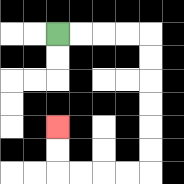{'start': '[2, 1]', 'end': '[2, 5]', 'path_directions': 'R,R,R,R,D,D,D,D,D,D,L,L,L,L,U,U', 'path_coordinates': '[[2, 1], [3, 1], [4, 1], [5, 1], [6, 1], [6, 2], [6, 3], [6, 4], [6, 5], [6, 6], [6, 7], [5, 7], [4, 7], [3, 7], [2, 7], [2, 6], [2, 5]]'}